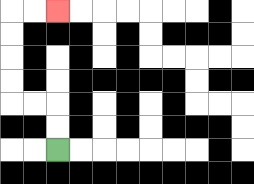{'start': '[2, 6]', 'end': '[2, 0]', 'path_directions': 'U,U,L,L,U,U,U,U,R,R', 'path_coordinates': '[[2, 6], [2, 5], [2, 4], [1, 4], [0, 4], [0, 3], [0, 2], [0, 1], [0, 0], [1, 0], [2, 0]]'}